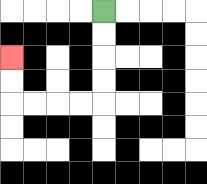{'start': '[4, 0]', 'end': '[0, 2]', 'path_directions': 'D,D,D,D,L,L,L,L,U,U', 'path_coordinates': '[[4, 0], [4, 1], [4, 2], [4, 3], [4, 4], [3, 4], [2, 4], [1, 4], [0, 4], [0, 3], [0, 2]]'}